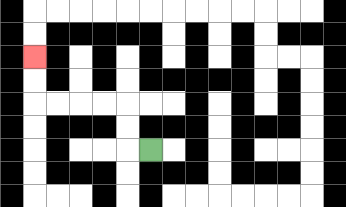{'start': '[6, 6]', 'end': '[1, 2]', 'path_directions': 'L,U,U,L,L,L,L,U,U', 'path_coordinates': '[[6, 6], [5, 6], [5, 5], [5, 4], [4, 4], [3, 4], [2, 4], [1, 4], [1, 3], [1, 2]]'}